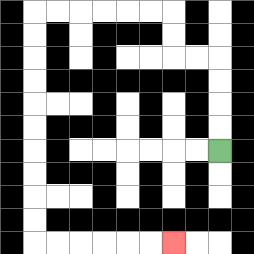{'start': '[9, 6]', 'end': '[7, 10]', 'path_directions': 'U,U,U,U,L,L,U,U,L,L,L,L,L,L,D,D,D,D,D,D,D,D,D,D,R,R,R,R,R,R', 'path_coordinates': '[[9, 6], [9, 5], [9, 4], [9, 3], [9, 2], [8, 2], [7, 2], [7, 1], [7, 0], [6, 0], [5, 0], [4, 0], [3, 0], [2, 0], [1, 0], [1, 1], [1, 2], [1, 3], [1, 4], [1, 5], [1, 6], [1, 7], [1, 8], [1, 9], [1, 10], [2, 10], [3, 10], [4, 10], [5, 10], [6, 10], [7, 10]]'}